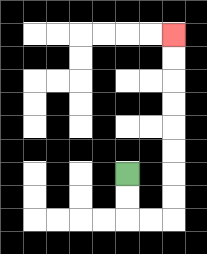{'start': '[5, 7]', 'end': '[7, 1]', 'path_directions': 'D,D,R,R,U,U,U,U,U,U,U,U', 'path_coordinates': '[[5, 7], [5, 8], [5, 9], [6, 9], [7, 9], [7, 8], [7, 7], [7, 6], [7, 5], [7, 4], [7, 3], [7, 2], [7, 1]]'}